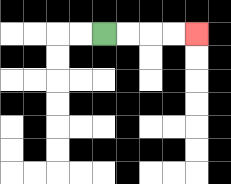{'start': '[4, 1]', 'end': '[8, 1]', 'path_directions': 'R,R,R,R', 'path_coordinates': '[[4, 1], [5, 1], [6, 1], [7, 1], [8, 1]]'}